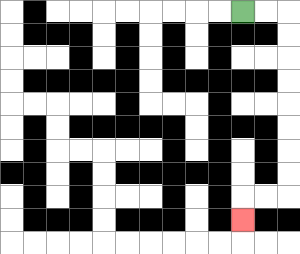{'start': '[10, 0]', 'end': '[10, 9]', 'path_directions': 'R,R,D,D,D,D,D,D,D,D,L,L,D', 'path_coordinates': '[[10, 0], [11, 0], [12, 0], [12, 1], [12, 2], [12, 3], [12, 4], [12, 5], [12, 6], [12, 7], [12, 8], [11, 8], [10, 8], [10, 9]]'}